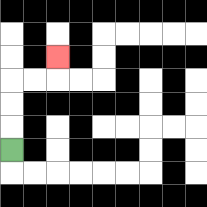{'start': '[0, 6]', 'end': '[2, 2]', 'path_directions': 'U,U,U,R,R,U', 'path_coordinates': '[[0, 6], [0, 5], [0, 4], [0, 3], [1, 3], [2, 3], [2, 2]]'}